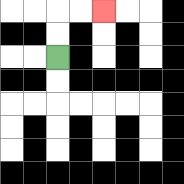{'start': '[2, 2]', 'end': '[4, 0]', 'path_directions': 'U,U,R,R', 'path_coordinates': '[[2, 2], [2, 1], [2, 0], [3, 0], [4, 0]]'}